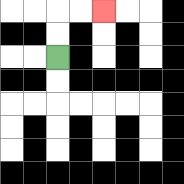{'start': '[2, 2]', 'end': '[4, 0]', 'path_directions': 'U,U,R,R', 'path_coordinates': '[[2, 2], [2, 1], [2, 0], [3, 0], [4, 0]]'}